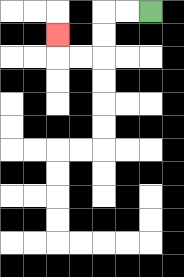{'start': '[6, 0]', 'end': '[2, 1]', 'path_directions': 'L,L,D,D,L,L,U', 'path_coordinates': '[[6, 0], [5, 0], [4, 0], [4, 1], [4, 2], [3, 2], [2, 2], [2, 1]]'}